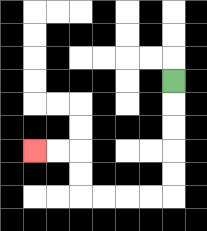{'start': '[7, 3]', 'end': '[1, 6]', 'path_directions': 'D,D,D,D,D,L,L,L,L,U,U,L,L', 'path_coordinates': '[[7, 3], [7, 4], [7, 5], [7, 6], [7, 7], [7, 8], [6, 8], [5, 8], [4, 8], [3, 8], [3, 7], [3, 6], [2, 6], [1, 6]]'}